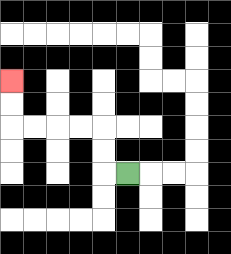{'start': '[5, 7]', 'end': '[0, 3]', 'path_directions': 'L,U,U,L,L,L,L,U,U', 'path_coordinates': '[[5, 7], [4, 7], [4, 6], [4, 5], [3, 5], [2, 5], [1, 5], [0, 5], [0, 4], [0, 3]]'}